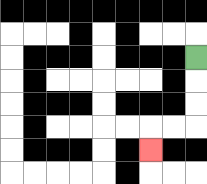{'start': '[8, 2]', 'end': '[6, 6]', 'path_directions': 'D,D,D,L,L,D', 'path_coordinates': '[[8, 2], [8, 3], [8, 4], [8, 5], [7, 5], [6, 5], [6, 6]]'}